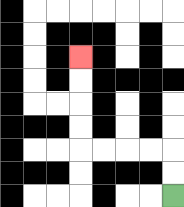{'start': '[7, 8]', 'end': '[3, 2]', 'path_directions': 'U,U,L,L,L,L,U,U,U,U', 'path_coordinates': '[[7, 8], [7, 7], [7, 6], [6, 6], [5, 6], [4, 6], [3, 6], [3, 5], [3, 4], [3, 3], [3, 2]]'}